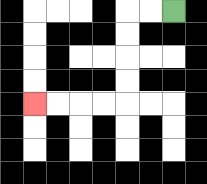{'start': '[7, 0]', 'end': '[1, 4]', 'path_directions': 'L,L,D,D,D,D,L,L,L,L', 'path_coordinates': '[[7, 0], [6, 0], [5, 0], [5, 1], [5, 2], [5, 3], [5, 4], [4, 4], [3, 4], [2, 4], [1, 4]]'}